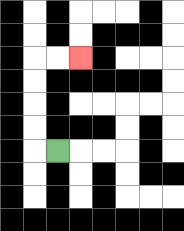{'start': '[2, 6]', 'end': '[3, 2]', 'path_directions': 'L,U,U,U,U,R,R', 'path_coordinates': '[[2, 6], [1, 6], [1, 5], [1, 4], [1, 3], [1, 2], [2, 2], [3, 2]]'}